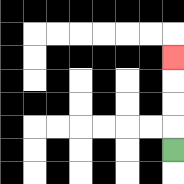{'start': '[7, 6]', 'end': '[7, 2]', 'path_directions': 'U,U,U,U', 'path_coordinates': '[[7, 6], [7, 5], [7, 4], [7, 3], [7, 2]]'}